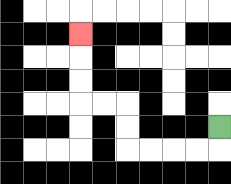{'start': '[9, 5]', 'end': '[3, 1]', 'path_directions': 'D,L,L,L,L,U,U,L,L,U,U,U', 'path_coordinates': '[[9, 5], [9, 6], [8, 6], [7, 6], [6, 6], [5, 6], [5, 5], [5, 4], [4, 4], [3, 4], [3, 3], [3, 2], [3, 1]]'}